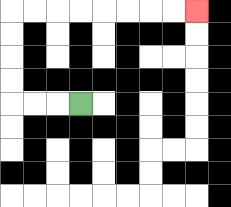{'start': '[3, 4]', 'end': '[8, 0]', 'path_directions': 'L,L,L,U,U,U,U,R,R,R,R,R,R,R,R', 'path_coordinates': '[[3, 4], [2, 4], [1, 4], [0, 4], [0, 3], [0, 2], [0, 1], [0, 0], [1, 0], [2, 0], [3, 0], [4, 0], [5, 0], [6, 0], [7, 0], [8, 0]]'}